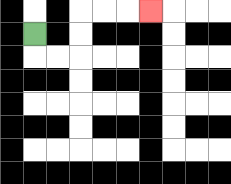{'start': '[1, 1]', 'end': '[6, 0]', 'path_directions': 'D,R,R,U,U,R,R,R', 'path_coordinates': '[[1, 1], [1, 2], [2, 2], [3, 2], [3, 1], [3, 0], [4, 0], [5, 0], [6, 0]]'}